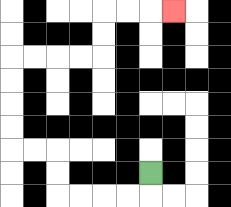{'start': '[6, 7]', 'end': '[7, 0]', 'path_directions': 'D,L,L,L,L,U,U,L,L,U,U,U,U,R,R,R,R,U,U,R,R,R', 'path_coordinates': '[[6, 7], [6, 8], [5, 8], [4, 8], [3, 8], [2, 8], [2, 7], [2, 6], [1, 6], [0, 6], [0, 5], [0, 4], [0, 3], [0, 2], [1, 2], [2, 2], [3, 2], [4, 2], [4, 1], [4, 0], [5, 0], [6, 0], [7, 0]]'}